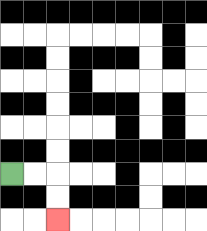{'start': '[0, 7]', 'end': '[2, 9]', 'path_directions': 'R,R,D,D', 'path_coordinates': '[[0, 7], [1, 7], [2, 7], [2, 8], [2, 9]]'}